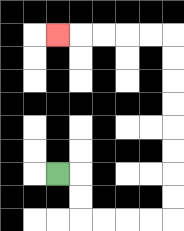{'start': '[2, 7]', 'end': '[2, 1]', 'path_directions': 'R,D,D,R,R,R,R,U,U,U,U,U,U,U,U,L,L,L,L,L', 'path_coordinates': '[[2, 7], [3, 7], [3, 8], [3, 9], [4, 9], [5, 9], [6, 9], [7, 9], [7, 8], [7, 7], [7, 6], [7, 5], [7, 4], [7, 3], [7, 2], [7, 1], [6, 1], [5, 1], [4, 1], [3, 1], [2, 1]]'}